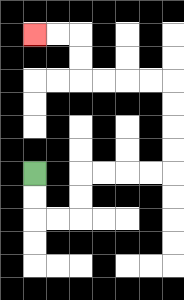{'start': '[1, 7]', 'end': '[1, 1]', 'path_directions': 'D,D,R,R,U,U,R,R,R,R,U,U,U,U,L,L,L,L,U,U,L,L', 'path_coordinates': '[[1, 7], [1, 8], [1, 9], [2, 9], [3, 9], [3, 8], [3, 7], [4, 7], [5, 7], [6, 7], [7, 7], [7, 6], [7, 5], [7, 4], [7, 3], [6, 3], [5, 3], [4, 3], [3, 3], [3, 2], [3, 1], [2, 1], [1, 1]]'}